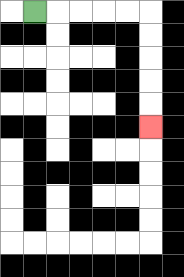{'start': '[1, 0]', 'end': '[6, 5]', 'path_directions': 'R,R,R,R,R,D,D,D,D,D', 'path_coordinates': '[[1, 0], [2, 0], [3, 0], [4, 0], [5, 0], [6, 0], [6, 1], [6, 2], [6, 3], [6, 4], [6, 5]]'}